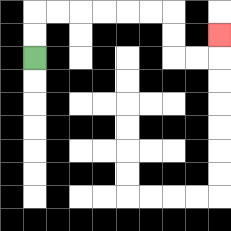{'start': '[1, 2]', 'end': '[9, 1]', 'path_directions': 'U,U,R,R,R,R,R,R,D,D,R,R,U', 'path_coordinates': '[[1, 2], [1, 1], [1, 0], [2, 0], [3, 0], [4, 0], [5, 0], [6, 0], [7, 0], [7, 1], [7, 2], [8, 2], [9, 2], [9, 1]]'}